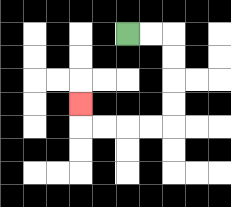{'start': '[5, 1]', 'end': '[3, 4]', 'path_directions': 'R,R,D,D,D,D,L,L,L,L,U', 'path_coordinates': '[[5, 1], [6, 1], [7, 1], [7, 2], [7, 3], [7, 4], [7, 5], [6, 5], [5, 5], [4, 5], [3, 5], [3, 4]]'}